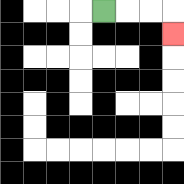{'start': '[4, 0]', 'end': '[7, 1]', 'path_directions': 'R,R,R,D', 'path_coordinates': '[[4, 0], [5, 0], [6, 0], [7, 0], [7, 1]]'}